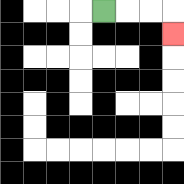{'start': '[4, 0]', 'end': '[7, 1]', 'path_directions': 'R,R,R,D', 'path_coordinates': '[[4, 0], [5, 0], [6, 0], [7, 0], [7, 1]]'}